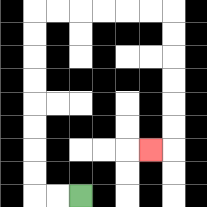{'start': '[3, 8]', 'end': '[6, 6]', 'path_directions': 'L,L,U,U,U,U,U,U,U,U,R,R,R,R,R,R,D,D,D,D,D,D,L', 'path_coordinates': '[[3, 8], [2, 8], [1, 8], [1, 7], [1, 6], [1, 5], [1, 4], [1, 3], [1, 2], [1, 1], [1, 0], [2, 0], [3, 0], [4, 0], [5, 0], [6, 0], [7, 0], [7, 1], [7, 2], [7, 3], [7, 4], [7, 5], [7, 6], [6, 6]]'}